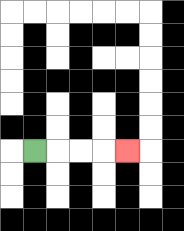{'start': '[1, 6]', 'end': '[5, 6]', 'path_directions': 'R,R,R,R', 'path_coordinates': '[[1, 6], [2, 6], [3, 6], [4, 6], [5, 6]]'}